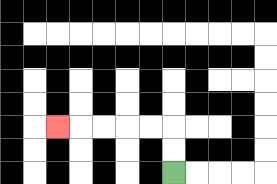{'start': '[7, 7]', 'end': '[2, 5]', 'path_directions': 'U,U,L,L,L,L,L', 'path_coordinates': '[[7, 7], [7, 6], [7, 5], [6, 5], [5, 5], [4, 5], [3, 5], [2, 5]]'}